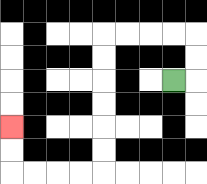{'start': '[7, 3]', 'end': '[0, 5]', 'path_directions': 'R,U,U,L,L,L,L,D,D,D,D,D,D,L,L,L,L,U,U', 'path_coordinates': '[[7, 3], [8, 3], [8, 2], [8, 1], [7, 1], [6, 1], [5, 1], [4, 1], [4, 2], [4, 3], [4, 4], [4, 5], [4, 6], [4, 7], [3, 7], [2, 7], [1, 7], [0, 7], [0, 6], [0, 5]]'}